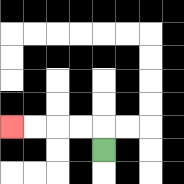{'start': '[4, 6]', 'end': '[0, 5]', 'path_directions': 'U,L,L,L,L', 'path_coordinates': '[[4, 6], [4, 5], [3, 5], [2, 5], [1, 5], [0, 5]]'}